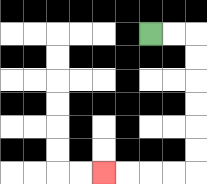{'start': '[6, 1]', 'end': '[4, 7]', 'path_directions': 'R,R,D,D,D,D,D,D,L,L,L,L', 'path_coordinates': '[[6, 1], [7, 1], [8, 1], [8, 2], [8, 3], [8, 4], [8, 5], [8, 6], [8, 7], [7, 7], [6, 7], [5, 7], [4, 7]]'}